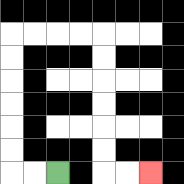{'start': '[2, 7]', 'end': '[6, 7]', 'path_directions': 'L,L,U,U,U,U,U,U,R,R,R,R,D,D,D,D,D,D,R,R', 'path_coordinates': '[[2, 7], [1, 7], [0, 7], [0, 6], [0, 5], [0, 4], [0, 3], [0, 2], [0, 1], [1, 1], [2, 1], [3, 1], [4, 1], [4, 2], [4, 3], [4, 4], [4, 5], [4, 6], [4, 7], [5, 7], [6, 7]]'}